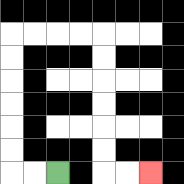{'start': '[2, 7]', 'end': '[6, 7]', 'path_directions': 'L,L,U,U,U,U,U,U,R,R,R,R,D,D,D,D,D,D,R,R', 'path_coordinates': '[[2, 7], [1, 7], [0, 7], [0, 6], [0, 5], [0, 4], [0, 3], [0, 2], [0, 1], [1, 1], [2, 1], [3, 1], [4, 1], [4, 2], [4, 3], [4, 4], [4, 5], [4, 6], [4, 7], [5, 7], [6, 7]]'}